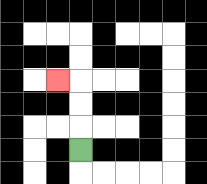{'start': '[3, 6]', 'end': '[2, 3]', 'path_directions': 'U,U,U,L', 'path_coordinates': '[[3, 6], [3, 5], [3, 4], [3, 3], [2, 3]]'}